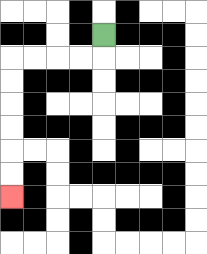{'start': '[4, 1]', 'end': '[0, 8]', 'path_directions': 'D,L,L,L,L,D,D,D,D,D,D', 'path_coordinates': '[[4, 1], [4, 2], [3, 2], [2, 2], [1, 2], [0, 2], [0, 3], [0, 4], [0, 5], [0, 6], [0, 7], [0, 8]]'}